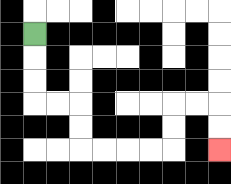{'start': '[1, 1]', 'end': '[9, 6]', 'path_directions': 'D,D,D,R,R,D,D,R,R,R,R,U,U,R,R,D,D', 'path_coordinates': '[[1, 1], [1, 2], [1, 3], [1, 4], [2, 4], [3, 4], [3, 5], [3, 6], [4, 6], [5, 6], [6, 6], [7, 6], [7, 5], [7, 4], [8, 4], [9, 4], [9, 5], [9, 6]]'}